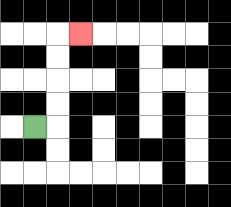{'start': '[1, 5]', 'end': '[3, 1]', 'path_directions': 'R,U,U,U,U,R', 'path_coordinates': '[[1, 5], [2, 5], [2, 4], [2, 3], [2, 2], [2, 1], [3, 1]]'}